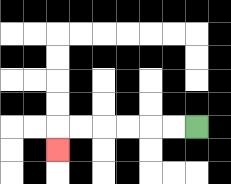{'start': '[8, 5]', 'end': '[2, 6]', 'path_directions': 'L,L,L,L,L,L,D', 'path_coordinates': '[[8, 5], [7, 5], [6, 5], [5, 5], [4, 5], [3, 5], [2, 5], [2, 6]]'}